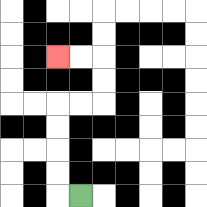{'start': '[3, 8]', 'end': '[2, 2]', 'path_directions': 'L,U,U,U,U,R,R,U,U,L,L', 'path_coordinates': '[[3, 8], [2, 8], [2, 7], [2, 6], [2, 5], [2, 4], [3, 4], [4, 4], [4, 3], [4, 2], [3, 2], [2, 2]]'}